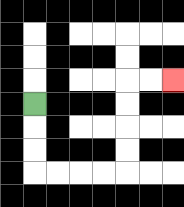{'start': '[1, 4]', 'end': '[7, 3]', 'path_directions': 'D,D,D,R,R,R,R,U,U,U,U,R,R', 'path_coordinates': '[[1, 4], [1, 5], [1, 6], [1, 7], [2, 7], [3, 7], [4, 7], [5, 7], [5, 6], [5, 5], [5, 4], [5, 3], [6, 3], [7, 3]]'}